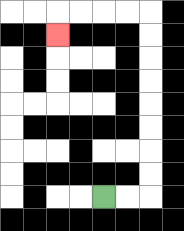{'start': '[4, 8]', 'end': '[2, 1]', 'path_directions': 'R,R,U,U,U,U,U,U,U,U,L,L,L,L,D', 'path_coordinates': '[[4, 8], [5, 8], [6, 8], [6, 7], [6, 6], [6, 5], [6, 4], [6, 3], [6, 2], [6, 1], [6, 0], [5, 0], [4, 0], [3, 0], [2, 0], [2, 1]]'}